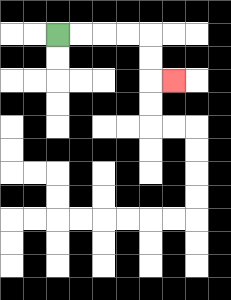{'start': '[2, 1]', 'end': '[7, 3]', 'path_directions': 'R,R,R,R,D,D,R', 'path_coordinates': '[[2, 1], [3, 1], [4, 1], [5, 1], [6, 1], [6, 2], [6, 3], [7, 3]]'}